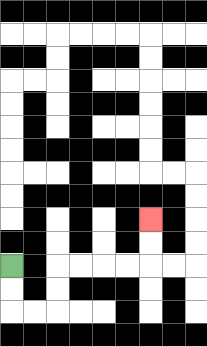{'start': '[0, 11]', 'end': '[6, 9]', 'path_directions': 'D,D,R,R,U,U,R,R,R,R,U,U', 'path_coordinates': '[[0, 11], [0, 12], [0, 13], [1, 13], [2, 13], [2, 12], [2, 11], [3, 11], [4, 11], [5, 11], [6, 11], [6, 10], [6, 9]]'}